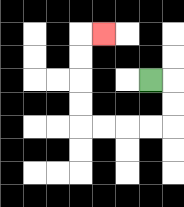{'start': '[6, 3]', 'end': '[4, 1]', 'path_directions': 'R,D,D,L,L,L,L,U,U,U,U,R', 'path_coordinates': '[[6, 3], [7, 3], [7, 4], [7, 5], [6, 5], [5, 5], [4, 5], [3, 5], [3, 4], [3, 3], [3, 2], [3, 1], [4, 1]]'}